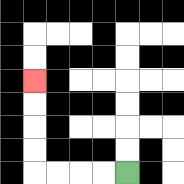{'start': '[5, 7]', 'end': '[1, 3]', 'path_directions': 'L,L,L,L,U,U,U,U', 'path_coordinates': '[[5, 7], [4, 7], [3, 7], [2, 7], [1, 7], [1, 6], [1, 5], [1, 4], [1, 3]]'}